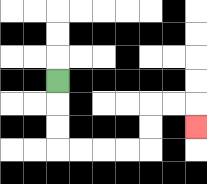{'start': '[2, 3]', 'end': '[8, 5]', 'path_directions': 'D,D,D,R,R,R,R,U,U,R,R,D', 'path_coordinates': '[[2, 3], [2, 4], [2, 5], [2, 6], [3, 6], [4, 6], [5, 6], [6, 6], [6, 5], [6, 4], [7, 4], [8, 4], [8, 5]]'}